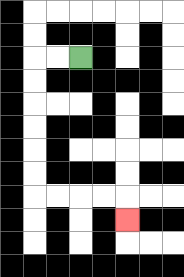{'start': '[3, 2]', 'end': '[5, 9]', 'path_directions': 'L,L,D,D,D,D,D,D,R,R,R,R,D', 'path_coordinates': '[[3, 2], [2, 2], [1, 2], [1, 3], [1, 4], [1, 5], [1, 6], [1, 7], [1, 8], [2, 8], [3, 8], [4, 8], [5, 8], [5, 9]]'}